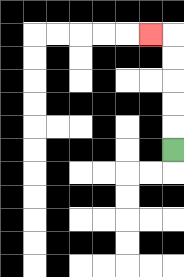{'start': '[7, 6]', 'end': '[6, 1]', 'path_directions': 'U,U,U,U,U,L', 'path_coordinates': '[[7, 6], [7, 5], [7, 4], [7, 3], [7, 2], [7, 1], [6, 1]]'}